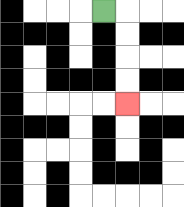{'start': '[4, 0]', 'end': '[5, 4]', 'path_directions': 'R,D,D,D,D', 'path_coordinates': '[[4, 0], [5, 0], [5, 1], [5, 2], [5, 3], [5, 4]]'}